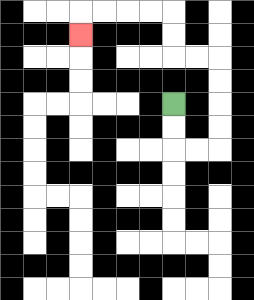{'start': '[7, 4]', 'end': '[3, 1]', 'path_directions': 'D,D,R,R,U,U,U,U,L,L,U,U,L,L,L,L,D', 'path_coordinates': '[[7, 4], [7, 5], [7, 6], [8, 6], [9, 6], [9, 5], [9, 4], [9, 3], [9, 2], [8, 2], [7, 2], [7, 1], [7, 0], [6, 0], [5, 0], [4, 0], [3, 0], [3, 1]]'}